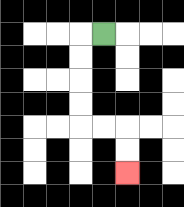{'start': '[4, 1]', 'end': '[5, 7]', 'path_directions': 'L,D,D,D,D,R,R,D,D', 'path_coordinates': '[[4, 1], [3, 1], [3, 2], [3, 3], [3, 4], [3, 5], [4, 5], [5, 5], [5, 6], [5, 7]]'}